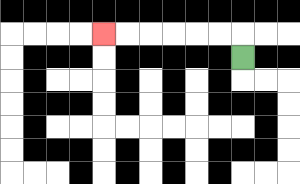{'start': '[10, 2]', 'end': '[4, 1]', 'path_directions': 'U,L,L,L,L,L,L', 'path_coordinates': '[[10, 2], [10, 1], [9, 1], [8, 1], [7, 1], [6, 1], [5, 1], [4, 1]]'}